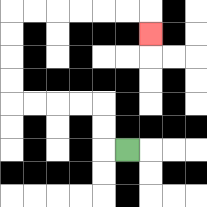{'start': '[5, 6]', 'end': '[6, 1]', 'path_directions': 'L,U,U,L,L,L,L,U,U,U,U,R,R,R,R,R,R,D', 'path_coordinates': '[[5, 6], [4, 6], [4, 5], [4, 4], [3, 4], [2, 4], [1, 4], [0, 4], [0, 3], [0, 2], [0, 1], [0, 0], [1, 0], [2, 0], [3, 0], [4, 0], [5, 0], [6, 0], [6, 1]]'}